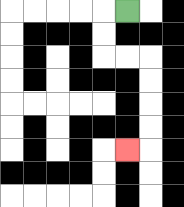{'start': '[5, 0]', 'end': '[5, 6]', 'path_directions': 'L,D,D,R,R,D,D,D,D,L', 'path_coordinates': '[[5, 0], [4, 0], [4, 1], [4, 2], [5, 2], [6, 2], [6, 3], [6, 4], [6, 5], [6, 6], [5, 6]]'}